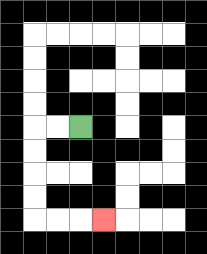{'start': '[3, 5]', 'end': '[4, 9]', 'path_directions': 'L,L,D,D,D,D,R,R,R', 'path_coordinates': '[[3, 5], [2, 5], [1, 5], [1, 6], [1, 7], [1, 8], [1, 9], [2, 9], [3, 9], [4, 9]]'}